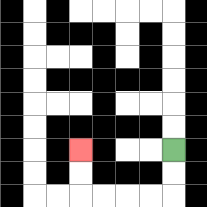{'start': '[7, 6]', 'end': '[3, 6]', 'path_directions': 'D,D,L,L,L,L,U,U', 'path_coordinates': '[[7, 6], [7, 7], [7, 8], [6, 8], [5, 8], [4, 8], [3, 8], [3, 7], [3, 6]]'}